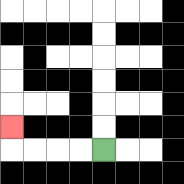{'start': '[4, 6]', 'end': '[0, 5]', 'path_directions': 'L,L,L,L,U', 'path_coordinates': '[[4, 6], [3, 6], [2, 6], [1, 6], [0, 6], [0, 5]]'}